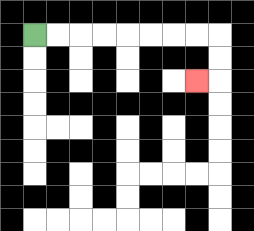{'start': '[1, 1]', 'end': '[8, 3]', 'path_directions': 'R,R,R,R,R,R,R,R,D,D,L', 'path_coordinates': '[[1, 1], [2, 1], [3, 1], [4, 1], [5, 1], [6, 1], [7, 1], [8, 1], [9, 1], [9, 2], [9, 3], [8, 3]]'}